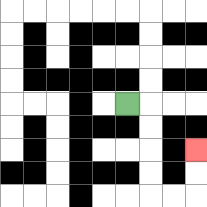{'start': '[5, 4]', 'end': '[8, 6]', 'path_directions': 'R,D,D,D,D,R,R,U,U', 'path_coordinates': '[[5, 4], [6, 4], [6, 5], [6, 6], [6, 7], [6, 8], [7, 8], [8, 8], [8, 7], [8, 6]]'}